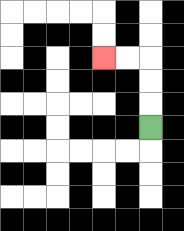{'start': '[6, 5]', 'end': '[4, 2]', 'path_directions': 'U,U,U,L,L', 'path_coordinates': '[[6, 5], [6, 4], [6, 3], [6, 2], [5, 2], [4, 2]]'}